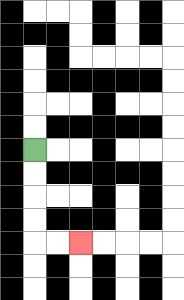{'start': '[1, 6]', 'end': '[3, 10]', 'path_directions': 'D,D,D,D,R,R', 'path_coordinates': '[[1, 6], [1, 7], [1, 8], [1, 9], [1, 10], [2, 10], [3, 10]]'}